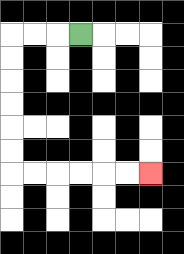{'start': '[3, 1]', 'end': '[6, 7]', 'path_directions': 'L,L,L,D,D,D,D,D,D,R,R,R,R,R,R', 'path_coordinates': '[[3, 1], [2, 1], [1, 1], [0, 1], [0, 2], [0, 3], [0, 4], [0, 5], [0, 6], [0, 7], [1, 7], [2, 7], [3, 7], [4, 7], [5, 7], [6, 7]]'}